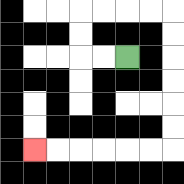{'start': '[5, 2]', 'end': '[1, 6]', 'path_directions': 'L,L,U,U,R,R,R,R,D,D,D,D,D,D,L,L,L,L,L,L', 'path_coordinates': '[[5, 2], [4, 2], [3, 2], [3, 1], [3, 0], [4, 0], [5, 0], [6, 0], [7, 0], [7, 1], [7, 2], [7, 3], [7, 4], [7, 5], [7, 6], [6, 6], [5, 6], [4, 6], [3, 6], [2, 6], [1, 6]]'}